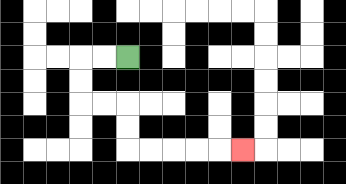{'start': '[5, 2]', 'end': '[10, 6]', 'path_directions': 'L,L,D,D,R,R,D,D,R,R,R,R,R', 'path_coordinates': '[[5, 2], [4, 2], [3, 2], [3, 3], [3, 4], [4, 4], [5, 4], [5, 5], [5, 6], [6, 6], [7, 6], [8, 6], [9, 6], [10, 6]]'}